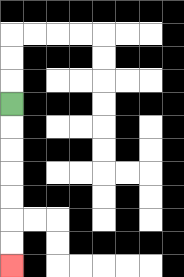{'start': '[0, 4]', 'end': '[0, 11]', 'path_directions': 'D,D,D,D,D,D,D', 'path_coordinates': '[[0, 4], [0, 5], [0, 6], [0, 7], [0, 8], [0, 9], [0, 10], [0, 11]]'}